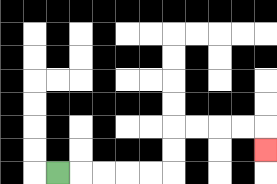{'start': '[2, 7]', 'end': '[11, 6]', 'path_directions': 'R,R,R,R,R,U,U,R,R,R,R,D', 'path_coordinates': '[[2, 7], [3, 7], [4, 7], [5, 7], [6, 7], [7, 7], [7, 6], [7, 5], [8, 5], [9, 5], [10, 5], [11, 5], [11, 6]]'}